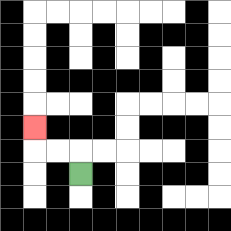{'start': '[3, 7]', 'end': '[1, 5]', 'path_directions': 'U,L,L,U', 'path_coordinates': '[[3, 7], [3, 6], [2, 6], [1, 6], [1, 5]]'}